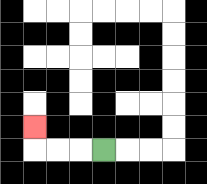{'start': '[4, 6]', 'end': '[1, 5]', 'path_directions': 'L,L,L,U', 'path_coordinates': '[[4, 6], [3, 6], [2, 6], [1, 6], [1, 5]]'}